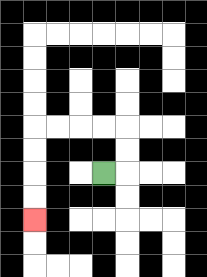{'start': '[4, 7]', 'end': '[1, 9]', 'path_directions': 'R,U,U,L,L,L,L,D,D,D,D', 'path_coordinates': '[[4, 7], [5, 7], [5, 6], [5, 5], [4, 5], [3, 5], [2, 5], [1, 5], [1, 6], [1, 7], [1, 8], [1, 9]]'}